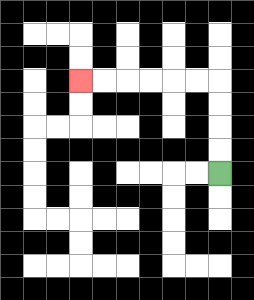{'start': '[9, 7]', 'end': '[3, 3]', 'path_directions': 'U,U,U,U,L,L,L,L,L,L', 'path_coordinates': '[[9, 7], [9, 6], [9, 5], [9, 4], [9, 3], [8, 3], [7, 3], [6, 3], [5, 3], [4, 3], [3, 3]]'}